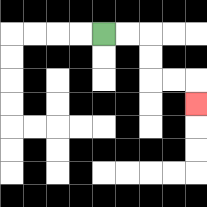{'start': '[4, 1]', 'end': '[8, 4]', 'path_directions': 'R,R,D,D,R,R,D', 'path_coordinates': '[[4, 1], [5, 1], [6, 1], [6, 2], [6, 3], [7, 3], [8, 3], [8, 4]]'}